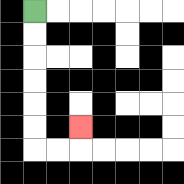{'start': '[1, 0]', 'end': '[3, 5]', 'path_directions': 'D,D,D,D,D,D,R,R,U', 'path_coordinates': '[[1, 0], [1, 1], [1, 2], [1, 3], [1, 4], [1, 5], [1, 6], [2, 6], [3, 6], [3, 5]]'}